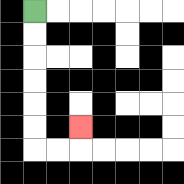{'start': '[1, 0]', 'end': '[3, 5]', 'path_directions': 'D,D,D,D,D,D,R,R,U', 'path_coordinates': '[[1, 0], [1, 1], [1, 2], [1, 3], [1, 4], [1, 5], [1, 6], [2, 6], [3, 6], [3, 5]]'}